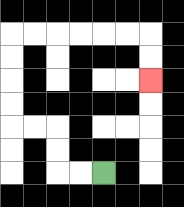{'start': '[4, 7]', 'end': '[6, 3]', 'path_directions': 'L,L,U,U,L,L,U,U,U,U,R,R,R,R,R,R,D,D', 'path_coordinates': '[[4, 7], [3, 7], [2, 7], [2, 6], [2, 5], [1, 5], [0, 5], [0, 4], [0, 3], [0, 2], [0, 1], [1, 1], [2, 1], [3, 1], [4, 1], [5, 1], [6, 1], [6, 2], [6, 3]]'}